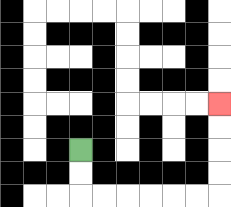{'start': '[3, 6]', 'end': '[9, 4]', 'path_directions': 'D,D,R,R,R,R,R,R,U,U,U,U', 'path_coordinates': '[[3, 6], [3, 7], [3, 8], [4, 8], [5, 8], [6, 8], [7, 8], [8, 8], [9, 8], [9, 7], [9, 6], [9, 5], [9, 4]]'}